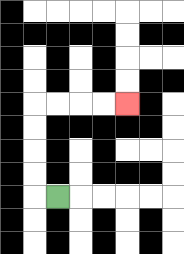{'start': '[2, 8]', 'end': '[5, 4]', 'path_directions': 'L,U,U,U,U,R,R,R,R', 'path_coordinates': '[[2, 8], [1, 8], [1, 7], [1, 6], [1, 5], [1, 4], [2, 4], [3, 4], [4, 4], [5, 4]]'}